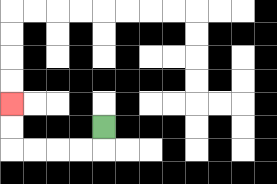{'start': '[4, 5]', 'end': '[0, 4]', 'path_directions': 'D,L,L,L,L,U,U', 'path_coordinates': '[[4, 5], [4, 6], [3, 6], [2, 6], [1, 6], [0, 6], [0, 5], [0, 4]]'}